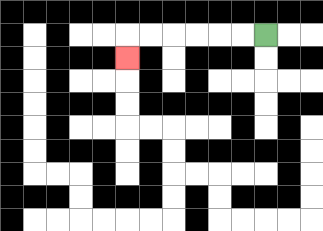{'start': '[11, 1]', 'end': '[5, 2]', 'path_directions': 'L,L,L,L,L,L,D', 'path_coordinates': '[[11, 1], [10, 1], [9, 1], [8, 1], [7, 1], [6, 1], [5, 1], [5, 2]]'}